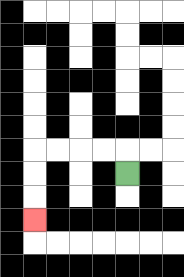{'start': '[5, 7]', 'end': '[1, 9]', 'path_directions': 'U,L,L,L,L,D,D,D', 'path_coordinates': '[[5, 7], [5, 6], [4, 6], [3, 6], [2, 6], [1, 6], [1, 7], [1, 8], [1, 9]]'}